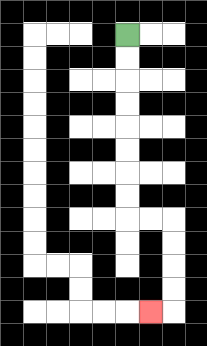{'start': '[5, 1]', 'end': '[6, 13]', 'path_directions': 'D,D,D,D,D,D,D,D,R,R,D,D,D,D,L', 'path_coordinates': '[[5, 1], [5, 2], [5, 3], [5, 4], [5, 5], [5, 6], [5, 7], [5, 8], [5, 9], [6, 9], [7, 9], [7, 10], [7, 11], [7, 12], [7, 13], [6, 13]]'}